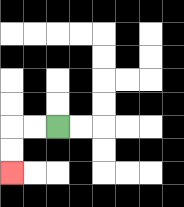{'start': '[2, 5]', 'end': '[0, 7]', 'path_directions': 'L,L,D,D', 'path_coordinates': '[[2, 5], [1, 5], [0, 5], [0, 6], [0, 7]]'}